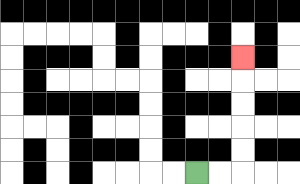{'start': '[8, 7]', 'end': '[10, 2]', 'path_directions': 'R,R,U,U,U,U,U', 'path_coordinates': '[[8, 7], [9, 7], [10, 7], [10, 6], [10, 5], [10, 4], [10, 3], [10, 2]]'}